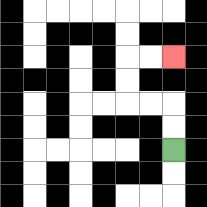{'start': '[7, 6]', 'end': '[7, 2]', 'path_directions': 'U,U,L,L,U,U,R,R', 'path_coordinates': '[[7, 6], [7, 5], [7, 4], [6, 4], [5, 4], [5, 3], [5, 2], [6, 2], [7, 2]]'}